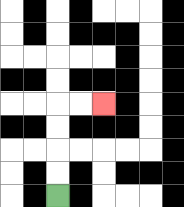{'start': '[2, 8]', 'end': '[4, 4]', 'path_directions': 'U,U,U,U,R,R', 'path_coordinates': '[[2, 8], [2, 7], [2, 6], [2, 5], [2, 4], [3, 4], [4, 4]]'}